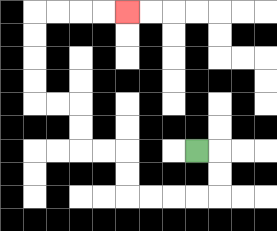{'start': '[8, 6]', 'end': '[5, 0]', 'path_directions': 'R,D,D,L,L,L,L,U,U,L,L,U,U,L,L,U,U,U,U,R,R,R,R', 'path_coordinates': '[[8, 6], [9, 6], [9, 7], [9, 8], [8, 8], [7, 8], [6, 8], [5, 8], [5, 7], [5, 6], [4, 6], [3, 6], [3, 5], [3, 4], [2, 4], [1, 4], [1, 3], [1, 2], [1, 1], [1, 0], [2, 0], [3, 0], [4, 0], [5, 0]]'}